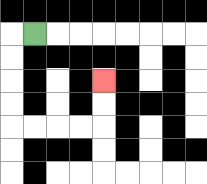{'start': '[1, 1]', 'end': '[4, 3]', 'path_directions': 'L,D,D,D,D,R,R,R,R,U,U', 'path_coordinates': '[[1, 1], [0, 1], [0, 2], [0, 3], [0, 4], [0, 5], [1, 5], [2, 5], [3, 5], [4, 5], [4, 4], [4, 3]]'}